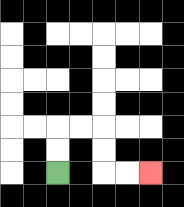{'start': '[2, 7]', 'end': '[6, 7]', 'path_directions': 'U,U,R,R,D,D,R,R', 'path_coordinates': '[[2, 7], [2, 6], [2, 5], [3, 5], [4, 5], [4, 6], [4, 7], [5, 7], [6, 7]]'}